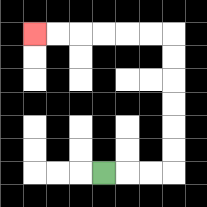{'start': '[4, 7]', 'end': '[1, 1]', 'path_directions': 'R,R,R,U,U,U,U,U,U,L,L,L,L,L,L', 'path_coordinates': '[[4, 7], [5, 7], [6, 7], [7, 7], [7, 6], [7, 5], [7, 4], [7, 3], [7, 2], [7, 1], [6, 1], [5, 1], [4, 1], [3, 1], [2, 1], [1, 1]]'}